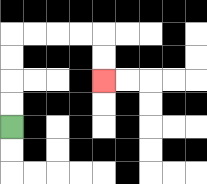{'start': '[0, 5]', 'end': '[4, 3]', 'path_directions': 'U,U,U,U,R,R,R,R,D,D', 'path_coordinates': '[[0, 5], [0, 4], [0, 3], [0, 2], [0, 1], [1, 1], [2, 1], [3, 1], [4, 1], [4, 2], [4, 3]]'}